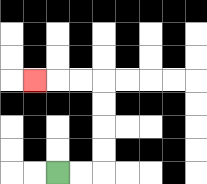{'start': '[2, 7]', 'end': '[1, 3]', 'path_directions': 'R,R,U,U,U,U,L,L,L', 'path_coordinates': '[[2, 7], [3, 7], [4, 7], [4, 6], [4, 5], [4, 4], [4, 3], [3, 3], [2, 3], [1, 3]]'}